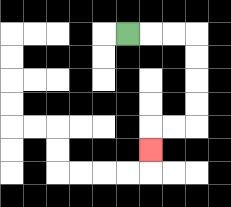{'start': '[5, 1]', 'end': '[6, 6]', 'path_directions': 'R,R,R,D,D,D,D,L,L,D', 'path_coordinates': '[[5, 1], [6, 1], [7, 1], [8, 1], [8, 2], [8, 3], [8, 4], [8, 5], [7, 5], [6, 5], [6, 6]]'}